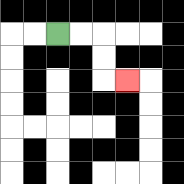{'start': '[2, 1]', 'end': '[5, 3]', 'path_directions': 'R,R,D,D,R', 'path_coordinates': '[[2, 1], [3, 1], [4, 1], [4, 2], [4, 3], [5, 3]]'}